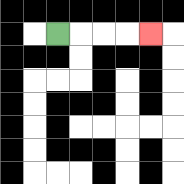{'start': '[2, 1]', 'end': '[6, 1]', 'path_directions': 'R,R,R,R', 'path_coordinates': '[[2, 1], [3, 1], [4, 1], [5, 1], [6, 1]]'}